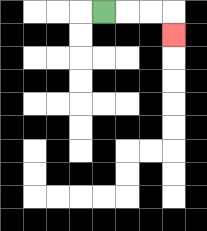{'start': '[4, 0]', 'end': '[7, 1]', 'path_directions': 'R,R,R,D', 'path_coordinates': '[[4, 0], [5, 0], [6, 0], [7, 0], [7, 1]]'}